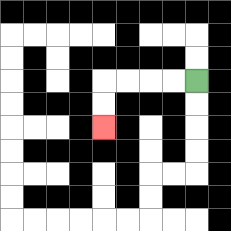{'start': '[8, 3]', 'end': '[4, 5]', 'path_directions': 'L,L,L,L,D,D', 'path_coordinates': '[[8, 3], [7, 3], [6, 3], [5, 3], [4, 3], [4, 4], [4, 5]]'}